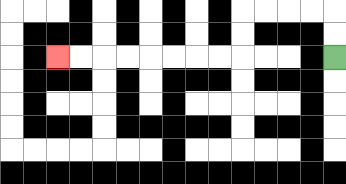{'start': '[14, 2]', 'end': '[2, 2]', 'path_directions': 'U,U,L,L,L,L,D,D,L,L,L,L,L,L,L,L', 'path_coordinates': '[[14, 2], [14, 1], [14, 0], [13, 0], [12, 0], [11, 0], [10, 0], [10, 1], [10, 2], [9, 2], [8, 2], [7, 2], [6, 2], [5, 2], [4, 2], [3, 2], [2, 2]]'}